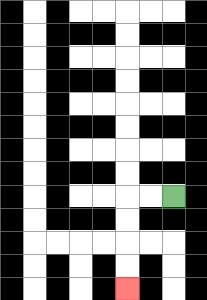{'start': '[7, 8]', 'end': '[5, 12]', 'path_directions': 'L,L,D,D,D,D', 'path_coordinates': '[[7, 8], [6, 8], [5, 8], [5, 9], [5, 10], [5, 11], [5, 12]]'}